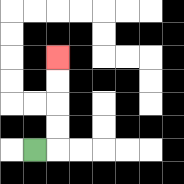{'start': '[1, 6]', 'end': '[2, 2]', 'path_directions': 'R,U,U,U,U', 'path_coordinates': '[[1, 6], [2, 6], [2, 5], [2, 4], [2, 3], [2, 2]]'}